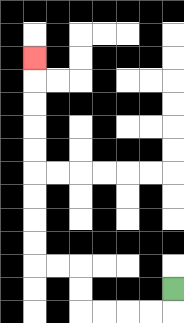{'start': '[7, 12]', 'end': '[1, 2]', 'path_directions': 'D,L,L,L,L,U,U,L,L,U,U,U,U,U,U,U,U,U', 'path_coordinates': '[[7, 12], [7, 13], [6, 13], [5, 13], [4, 13], [3, 13], [3, 12], [3, 11], [2, 11], [1, 11], [1, 10], [1, 9], [1, 8], [1, 7], [1, 6], [1, 5], [1, 4], [1, 3], [1, 2]]'}